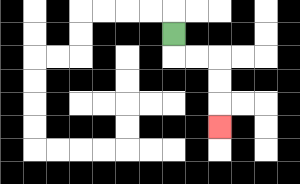{'start': '[7, 1]', 'end': '[9, 5]', 'path_directions': 'D,R,R,D,D,D', 'path_coordinates': '[[7, 1], [7, 2], [8, 2], [9, 2], [9, 3], [9, 4], [9, 5]]'}